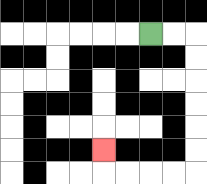{'start': '[6, 1]', 'end': '[4, 6]', 'path_directions': 'R,R,D,D,D,D,D,D,L,L,L,L,U', 'path_coordinates': '[[6, 1], [7, 1], [8, 1], [8, 2], [8, 3], [8, 4], [8, 5], [8, 6], [8, 7], [7, 7], [6, 7], [5, 7], [4, 7], [4, 6]]'}